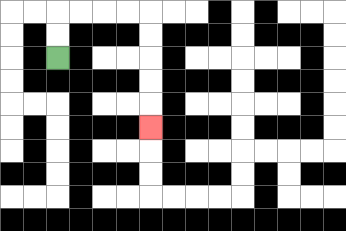{'start': '[2, 2]', 'end': '[6, 5]', 'path_directions': 'U,U,R,R,R,R,D,D,D,D,D', 'path_coordinates': '[[2, 2], [2, 1], [2, 0], [3, 0], [4, 0], [5, 0], [6, 0], [6, 1], [6, 2], [6, 3], [6, 4], [6, 5]]'}